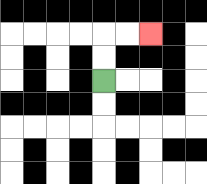{'start': '[4, 3]', 'end': '[6, 1]', 'path_directions': 'U,U,R,R', 'path_coordinates': '[[4, 3], [4, 2], [4, 1], [5, 1], [6, 1]]'}